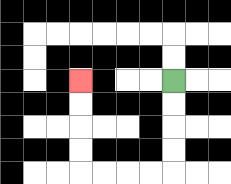{'start': '[7, 3]', 'end': '[3, 3]', 'path_directions': 'D,D,D,D,L,L,L,L,U,U,U,U', 'path_coordinates': '[[7, 3], [7, 4], [7, 5], [7, 6], [7, 7], [6, 7], [5, 7], [4, 7], [3, 7], [3, 6], [3, 5], [3, 4], [3, 3]]'}